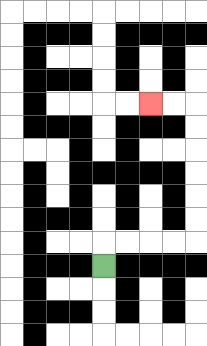{'start': '[4, 11]', 'end': '[6, 4]', 'path_directions': 'U,R,R,R,R,U,U,U,U,U,U,L,L', 'path_coordinates': '[[4, 11], [4, 10], [5, 10], [6, 10], [7, 10], [8, 10], [8, 9], [8, 8], [8, 7], [8, 6], [8, 5], [8, 4], [7, 4], [6, 4]]'}